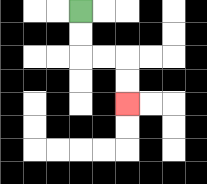{'start': '[3, 0]', 'end': '[5, 4]', 'path_directions': 'D,D,R,R,D,D', 'path_coordinates': '[[3, 0], [3, 1], [3, 2], [4, 2], [5, 2], [5, 3], [5, 4]]'}